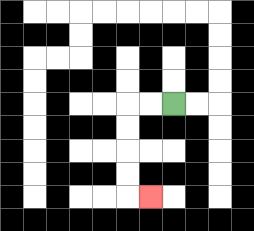{'start': '[7, 4]', 'end': '[6, 8]', 'path_directions': 'L,L,D,D,D,D,R', 'path_coordinates': '[[7, 4], [6, 4], [5, 4], [5, 5], [5, 6], [5, 7], [5, 8], [6, 8]]'}